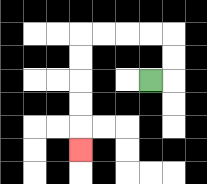{'start': '[6, 3]', 'end': '[3, 6]', 'path_directions': 'R,U,U,L,L,L,L,D,D,D,D,D', 'path_coordinates': '[[6, 3], [7, 3], [7, 2], [7, 1], [6, 1], [5, 1], [4, 1], [3, 1], [3, 2], [3, 3], [3, 4], [3, 5], [3, 6]]'}